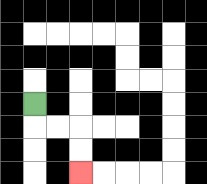{'start': '[1, 4]', 'end': '[3, 7]', 'path_directions': 'D,R,R,D,D', 'path_coordinates': '[[1, 4], [1, 5], [2, 5], [3, 5], [3, 6], [3, 7]]'}